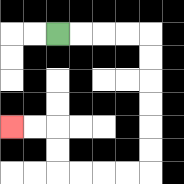{'start': '[2, 1]', 'end': '[0, 5]', 'path_directions': 'R,R,R,R,D,D,D,D,D,D,L,L,L,L,U,U,L,L', 'path_coordinates': '[[2, 1], [3, 1], [4, 1], [5, 1], [6, 1], [6, 2], [6, 3], [6, 4], [6, 5], [6, 6], [6, 7], [5, 7], [4, 7], [3, 7], [2, 7], [2, 6], [2, 5], [1, 5], [0, 5]]'}